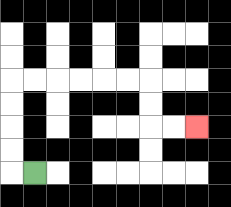{'start': '[1, 7]', 'end': '[8, 5]', 'path_directions': 'L,U,U,U,U,R,R,R,R,R,R,D,D,R,R', 'path_coordinates': '[[1, 7], [0, 7], [0, 6], [0, 5], [0, 4], [0, 3], [1, 3], [2, 3], [3, 3], [4, 3], [5, 3], [6, 3], [6, 4], [6, 5], [7, 5], [8, 5]]'}